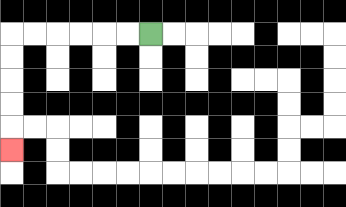{'start': '[6, 1]', 'end': '[0, 6]', 'path_directions': 'L,L,L,L,L,L,D,D,D,D,D', 'path_coordinates': '[[6, 1], [5, 1], [4, 1], [3, 1], [2, 1], [1, 1], [0, 1], [0, 2], [0, 3], [0, 4], [0, 5], [0, 6]]'}